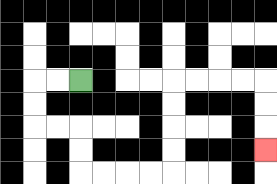{'start': '[3, 3]', 'end': '[11, 6]', 'path_directions': 'L,L,D,D,R,R,D,D,R,R,R,R,U,U,U,U,R,R,R,R,D,D,D', 'path_coordinates': '[[3, 3], [2, 3], [1, 3], [1, 4], [1, 5], [2, 5], [3, 5], [3, 6], [3, 7], [4, 7], [5, 7], [6, 7], [7, 7], [7, 6], [7, 5], [7, 4], [7, 3], [8, 3], [9, 3], [10, 3], [11, 3], [11, 4], [11, 5], [11, 6]]'}